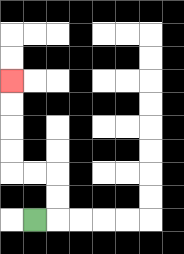{'start': '[1, 9]', 'end': '[0, 3]', 'path_directions': 'R,U,U,L,L,U,U,U,U', 'path_coordinates': '[[1, 9], [2, 9], [2, 8], [2, 7], [1, 7], [0, 7], [0, 6], [0, 5], [0, 4], [0, 3]]'}